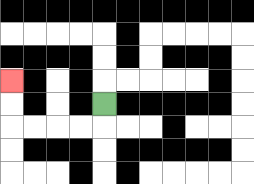{'start': '[4, 4]', 'end': '[0, 3]', 'path_directions': 'D,L,L,L,L,U,U', 'path_coordinates': '[[4, 4], [4, 5], [3, 5], [2, 5], [1, 5], [0, 5], [0, 4], [0, 3]]'}